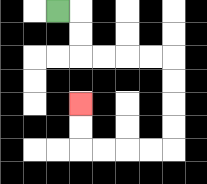{'start': '[2, 0]', 'end': '[3, 4]', 'path_directions': 'R,D,D,R,R,R,R,D,D,D,D,L,L,L,L,U,U', 'path_coordinates': '[[2, 0], [3, 0], [3, 1], [3, 2], [4, 2], [5, 2], [6, 2], [7, 2], [7, 3], [7, 4], [7, 5], [7, 6], [6, 6], [5, 6], [4, 6], [3, 6], [3, 5], [3, 4]]'}